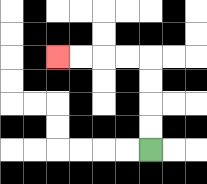{'start': '[6, 6]', 'end': '[2, 2]', 'path_directions': 'U,U,U,U,L,L,L,L', 'path_coordinates': '[[6, 6], [6, 5], [6, 4], [6, 3], [6, 2], [5, 2], [4, 2], [3, 2], [2, 2]]'}